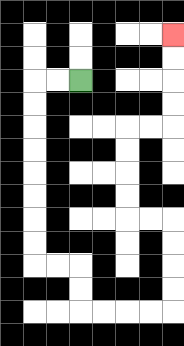{'start': '[3, 3]', 'end': '[7, 1]', 'path_directions': 'L,L,D,D,D,D,D,D,D,D,R,R,D,D,R,R,R,R,U,U,U,U,L,L,U,U,U,U,R,R,U,U,U,U', 'path_coordinates': '[[3, 3], [2, 3], [1, 3], [1, 4], [1, 5], [1, 6], [1, 7], [1, 8], [1, 9], [1, 10], [1, 11], [2, 11], [3, 11], [3, 12], [3, 13], [4, 13], [5, 13], [6, 13], [7, 13], [7, 12], [7, 11], [7, 10], [7, 9], [6, 9], [5, 9], [5, 8], [5, 7], [5, 6], [5, 5], [6, 5], [7, 5], [7, 4], [7, 3], [7, 2], [7, 1]]'}